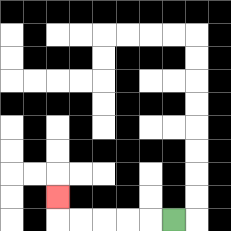{'start': '[7, 9]', 'end': '[2, 8]', 'path_directions': 'L,L,L,L,L,U', 'path_coordinates': '[[7, 9], [6, 9], [5, 9], [4, 9], [3, 9], [2, 9], [2, 8]]'}